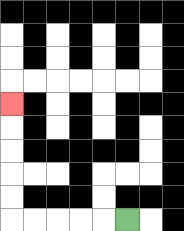{'start': '[5, 9]', 'end': '[0, 4]', 'path_directions': 'L,L,L,L,L,U,U,U,U,U', 'path_coordinates': '[[5, 9], [4, 9], [3, 9], [2, 9], [1, 9], [0, 9], [0, 8], [0, 7], [0, 6], [0, 5], [0, 4]]'}